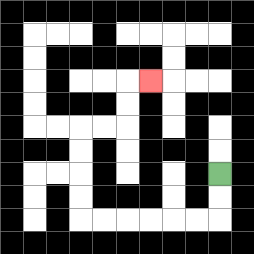{'start': '[9, 7]', 'end': '[6, 3]', 'path_directions': 'D,D,L,L,L,L,L,L,U,U,U,U,R,R,U,U,R', 'path_coordinates': '[[9, 7], [9, 8], [9, 9], [8, 9], [7, 9], [6, 9], [5, 9], [4, 9], [3, 9], [3, 8], [3, 7], [3, 6], [3, 5], [4, 5], [5, 5], [5, 4], [5, 3], [6, 3]]'}